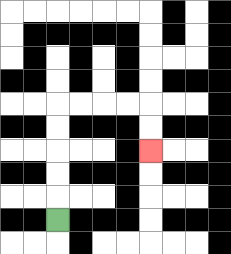{'start': '[2, 9]', 'end': '[6, 6]', 'path_directions': 'U,U,U,U,U,R,R,R,R,D,D', 'path_coordinates': '[[2, 9], [2, 8], [2, 7], [2, 6], [2, 5], [2, 4], [3, 4], [4, 4], [5, 4], [6, 4], [6, 5], [6, 6]]'}